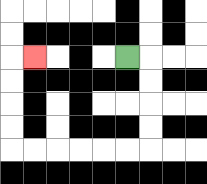{'start': '[5, 2]', 'end': '[1, 2]', 'path_directions': 'R,D,D,D,D,L,L,L,L,L,L,U,U,U,U,R', 'path_coordinates': '[[5, 2], [6, 2], [6, 3], [6, 4], [6, 5], [6, 6], [5, 6], [4, 6], [3, 6], [2, 6], [1, 6], [0, 6], [0, 5], [0, 4], [0, 3], [0, 2], [1, 2]]'}